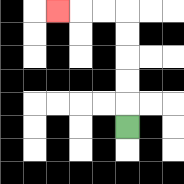{'start': '[5, 5]', 'end': '[2, 0]', 'path_directions': 'U,U,U,U,U,L,L,L', 'path_coordinates': '[[5, 5], [5, 4], [5, 3], [5, 2], [5, 1], [5, 0], [4, 0], [3, 0], [2, 0]]'}